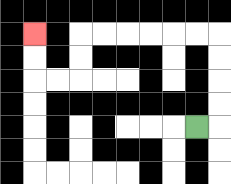{'start': '[8, 5]', 'end': '[1, 1]', 'path_directions': 'R,U,U,U,U,L,L,L,L,L,L,D,D,L,L,U,U', 'path_coordinates': '[[8, 5], [9, 5], [9, 4], [9, 3], [9, 2], [9, 1], [8, 1], [7, 1], [6, 1], [5, 1], [4, 1], [3, 1], [3, 2], [3, 3], [2, 3], [1, 3], [1, 2], [1, 1]]'}